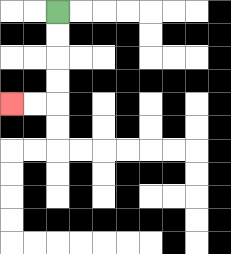{'start': '[2, 0]', 'end': '[0, 4]', 'path_directions': 'D,D,D,D,L,L', 'path_coordinates': '[[2, 0], [2, 1], [2, 2], [2, 3], [2, 4], [1, 4], [0, 4]]'}